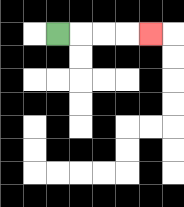{'start': '[2, 1]', 'end': '[6, 1]', 'path_directions': 'R,R,R,R', 'path_coordinates': '[[2, 1], [3, 1], [4, 1], [5, 1], [6, 1]]'}